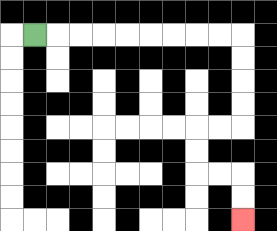{'start': '[1, 1]', 'end': '[10, 9]', 'path_directions': 'R,R,R,R,R,R,R,R,R,D,D,D,D,L,L,D,D,R,R,D,D', 'path_coordinates': '[[1, 1], [2, 1], [3, 1], [4, 1], [5, 1], [6, 1], [7, 1], [8, 1], [9, 1], [10, 1], [10, 2], [10, 3], [10, 4], [10, 5], [9, 5], [8, 5], [8, 6], [8, 7], [9, 7], [10, 7], [10, 8], [10, 9]]'}